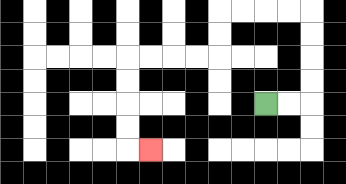{'start': '[11, 4]', 'end': '[6, 6]', 'path_directions': 'R,R,U,U,U,U,L,L,L,L,D,D,L,L,L,L,D,D,D,D,R', 'path_coordinates': '[[11, 4], [12, 4], [13, 4], [13, 3], [13, 2], [13, 1], [13, 0], [12, 0], [11, 0], [10, 0], [9, 0], [9, 1], [9, 2], [8, 2], [7, 2], [6, 2], [5, 2], [5, 3], [5, 4], [5, 5], [5, 6], [6, 6]]'}